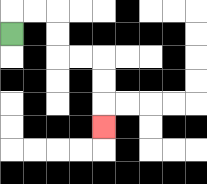{'start': '[0, 1]', 'end': '[4, 5]', 'path_directions': 'U,R,R,D,D,R,R,D,D,D', 'path_coordinates': '[[0, 1], [0, 0], [1, 0], [2, 0], [2, 1], [2, 2], [3, 2], [4, 2], [4, 3], [4, 4], [4, 5]]'}